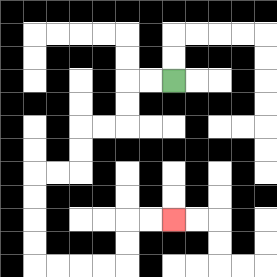{'start': '[7, 3]', 'end': '[7, 9]', 'path_directions': 'L,L,D,D,L,L,D,D,L,L,D,D,D,D,R,R,R,R,U,U,R,R', 'path_coordinates': '[[7, 3], [6, 3], [5, 3], [5, 4], [5, 5], [4, 5], [3, 5], [3, 6], [3, 7], [2, 7], [1, 7], [1, 8], [1, 9], [1, 10], [1, 11], [2, 11], [3, 11], [4, 11], [5, 11], [5, 10], [5, 9], [6, 9], [7, 9]]'}